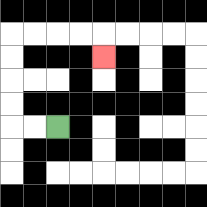{'start': '[2, 5]', 'end': '[4, 2]', 'path_directions': 'L,L,U,U,U,U,R,R,R,R,D', 'path_coordinates': '[[2, 5], [1, 5], [0, 5], [0, 4], [0, 3], [0, 2], [0, 1], [1, 1], [2, 1], [3, 1], [4, 1], [4, 2]]'}